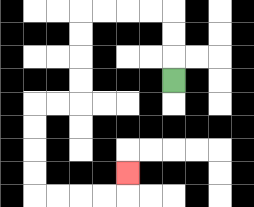{'start': '[7, 3]', 'end': '[5, 7]', 'path_directions': 'U,U,U,L,L,L,L,D,D,D,D,L,L,D,D,D,D,R,R,R,R,U', 'path_coordinates': '[[7, 3], [7, 2], [7, 1], [7, 0], [6, 0], [5, 0], [4, 0], [3, 0], [3, 1], [3, 2], [3, 3], [3, 4], [2, 4], [1, 4], [1, 5], [1, 6], [1, 7], [1, 8], [2, 8], [3, 8], [4, 8], [5, 8], [5, 7]]'}